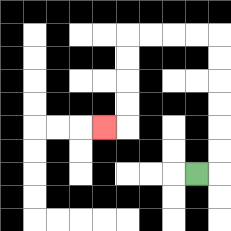{'start': '[8, 7]', 'end': '[4, 5]', 'path_directions': 'R,U,U,U,U,U,U,L,L,L,L,D,D,D,D,L', 'path_coordinates': '[[8, 7], [9, 7], [9, 6], [9, 5], [9, 4], [9, 3], [9, 2], [9, 1], [8, 1], [7, 1], [6, 1], [5, 1], [5, 2], [5, 3], [5, 4], [5, 5], [4, 5]]'}